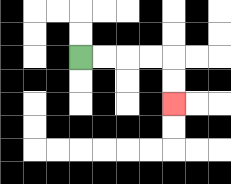{'start': '[3, 2]', 'end': '[7, 4]', 'path_directions': 'R,R,R,R,D,D', 'path_coordinates': '[[3, 2], [4, 2], [5, 2], [6, 2], [7, 2], [7, 3], [7, 4]]'}